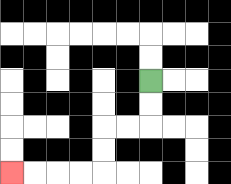{'start': '[6, 3]', 'end': '[0, 7]', 'path_directions': 'D,D,L,L,D,D,L,L,L,L', 'path_coordinates': '[[6, 3], [6, 4], [6, 5], [5, 5], [4, 5], [4, 6], [4, 7], [3, 7], [2, 7], [1, 7], [0, 7]]'}